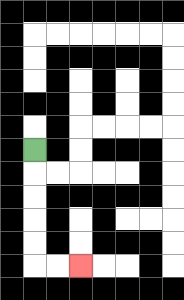{'start': '[1, 6]', 'end': '[3, 11]', 'path_directions': 'D,D,D,D,D,R,R', 'path_coordinates': '[[1, 6], [1, 7], [1, 8], [1, 9], [1, 10], [1, 11], [2, 11], [3, 11]]'}